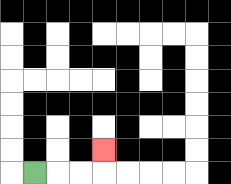{'start': '[1, 7]', 'end': '[4, 6]', 'path_directions': 'R,R,R,U', 'path_coordinates': '[[1, 7], [2, 7], [3, 7], [4, 7], [4, 6]]'}